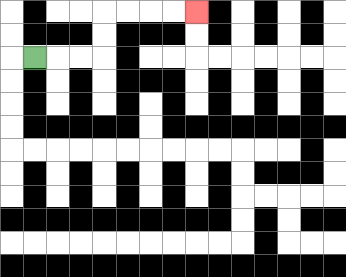{'start': '[1, 2]', 'end': '[8, 0]', 'path_directions': 'R,R,R,U,U,R,R,R,R', 'path_coordinates': '[[1, 2], [2, 2], [3, 2], [4, 2], [4, 1], [4, 0], [5, 0], [6, 0], [7, 0], [8, 0]]'}